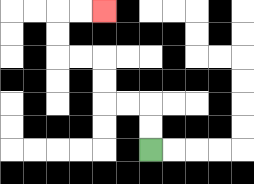{'start': '[6, 6]', 'end': '[4, 0]', 'path_directions': 'U,U,L,L,U,U,L,L,U,U,R,R', 'path_coordinates': '[[6, 6], [6, 5], [6, 4], [5, 4], [4, 4], [4, 3], [4, 2], [3, 2], [2, 2], [2, 1], [2, 0], [3, 0], [4, 0]]'}